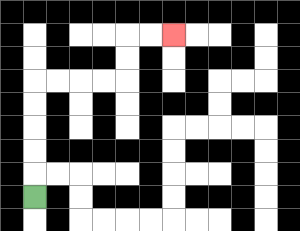{'start': '[1, 8]', 'end': '[7, 1]', 'path_directions': 'U,U,U,U,U,R,R,R,R,U,U,R,R', 'path_coordinates': '[[1, 8], [1, 7], [1, 6], [1, 5], [1, 4], [1, 3], [2, 3], [3, 3], [4, 3], [5, 3], [5, 2], [5, 1], [6, 1], [7, 1]]'}